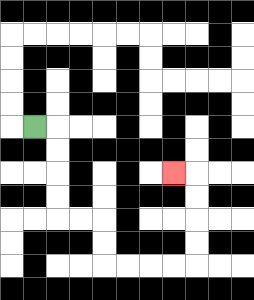{'start': '[1, 5]', 'end': '[7, 7]', 'path_directions': 'R,D,D,D,D,R,R,D,D,R,R,R,R,U,U,U,U,L', 'path_coordinates': '[[1, 5], [2, 5], [2, 6], [2, 7], [2, 8], [2, 9], [3, 9], [4, 9], [4, 10], [4, 11], [5, 11], [6, 11], [7, 11], [8, 11], [8, 10], [8, 9], [8, 8], [8, 7], [7, 7]]'}